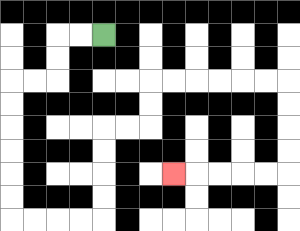{'start': '[4, 1]', 'end': '[7, 7]', 'path_directions': 'L,L,D,D,L,L,D,D,D,D,D,D,R,R,R,R,U,U,U,U,R,R,U,U,R,R,R,R,R,R,D,D,D,D,L,L,L,L,L', 'path_coordinates': '[[4, 1], [3, 1], [2, 1], [2, 2], [2, 3], [1, 3], [0, 3], [0, 4], [0, 5], [0, 6], [0, 7], [0, 8], [0, 9], [1, 9], [2, 9], [3, 9], [4, 9], [4, 8], [4, 7], [4, 6], [4, 5], [5, 5], [6, 5], [6, 4], [6, 3], [7, 3], [8, 3], [9, 3], [10, 3], [11, 3], [12, 3], [12, 4], [12, 5], [12, 6], [12, 7], [11, 7], [10, 7], [9, 7], [8, 7], [7, 7]]'}